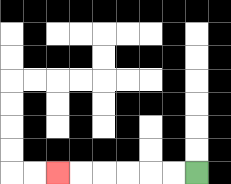{'start': '[8, 7]', 'end': '[2, 7]', 'path_directions': 'L,L,L,L,L,L', 'path_coordinates': '[[8, 7], [7, 7], [6, 7], [5, 7], [4, 7], [3, 7], [2, 7]]'}